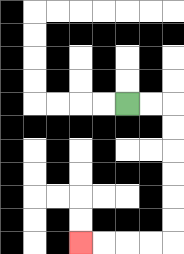{'start': '[5, 4]', 'end': '[3, 10]', 'path_directions': 'R,R,D,D,D,D,D,D,L,L,L,L', 'path_coordinates': '[[5, 4], [6, 4], [7, 4], [7, 5], [7, 6], [7, 7], [7, 8], [7, 9], [7, 10], [6, 10], [5, 10], [4, 10], [3, 10]]'}